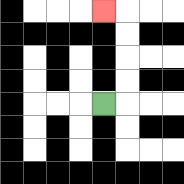{'start': '[4, 4]', 'end': '[4, 0]', 'path_directions': 'R,U,U,U,U,L', 'path_coordinates': '[[4, 4], [5, 4], [5, 3], [5, 2], [5, 1], [5, 0], [4, 0]]'}